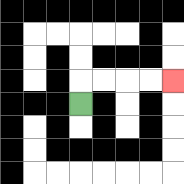{'start': '[3, 4]', 'end': '[7, 3]', 'path_directions': 'U,R,R,R,R', 'path_coordinates': '[[3, 4], [3, 3], [4, 3], [5, 3], [6, 3], [7, 3]]'}